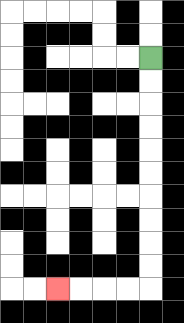{'start': '[6, 2]', 'end': '[2, 12]', 'path_directions': 'D,D,D,D,D,D,D,D,D,D,L,L,L,L', 'path_coordinates': '[[6, 2], [6, 3], [6, 4], [6, 5], [6, 6], [6, 7], [6, 8], [6, 9], [6, 10], [6, 11], [6, 12], [5, 12], [4, 12], [3, 12], [2, 12]]'}